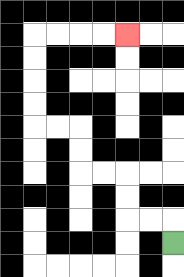{'start': '[7, 10]', 'end': '[5, 1]', 'path_directions': 'U,L,L,U,U,L,L,U,U,L,L,U,U,U,U,R,R,R,R', 'path_coordinates': '[[7, 10], [7, 9], [6, 9], [5, 9], [5, 8], [5, 7], [4, 7], [3, 7], [3, 6], [3, 5], [2, 5], [1, 5], [1, 4], [1, 3], [1, 2], [1, 1], [2, 1], [3, 1], [4, 1], [5, 1]]'}